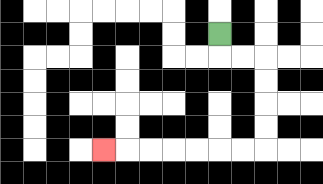{'start': '[9, 1]', 'end': '[4, 6]', 'path_directions': 'D,R,R,D,D,D,D,L,L,L,L,L,L,L', 'path_coordinates': '[[9, 1], [9, 2], [10, 2], [11, 2], [11, 3], [11, 4], [11, 5], [11, 6], [10, 6], [9, 6], [8, 6], [7, 6], [6, 6], [5, 6], [4, 6]]'}